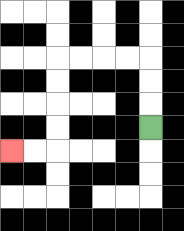{'start': '[6, 5]', 'end': '[0, 6]', 'path_directions': 'U,U,U,L,L,L,L,D,D,D,D,L,L', 'path_coordinates': '[[6, 5], [6, 4], [6, 3], [6, 2], [5, 2], [4, 2], [3, 2], [2, 2], [2, 3], [2, 4], [2, 5], [2, 6], [1, 6], [0, 6]]'}